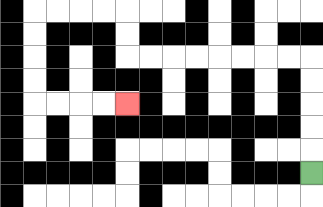{'start': '[13, 7]', 'end': '[5, 4]', 'path_directions': 'U,U,U,U,U,L,L,L,L,L,L,L,L,U,U,L,L,L,L,D,D,D,D,R,R,R,R', 'path_coordinates': '[[13, 7], [13, 6], [13, 5], [13, 4], [13, 3], [13, 2], [12, 2], [11, 2], [10, 2], [9, 2], [8, 2], [7, 2], [6, 2], [5, 2], [5, 1], [5, 0], [4, 0], [3, 0], [2, 0], [1, 0], [1, 1], [1, 2], [1, 3], [1, 4], [2, 4], [3, 4], [4, 4], [5, 4]]'}